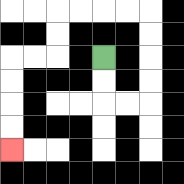{'start': '[4, 2]', 'end': '[0, 6]', 'path_directions': 'D,D,R,R,U,U,U,U,L,L,L,L,D,D,L,L,D,D,D,D', 'path_coordinates': '[[4, 2], [4, 3], [4, 4], [5, 4], [6, 4], [6, 3], [6, 2], [6, 1], [6, 0], [5, 0], [4, 0], [3, 0], [2, 0], [2, 1], [2, 2], [1, 2], [0, 2], [0, 3], [0, 4], [0, 5], [0, 6]]'}